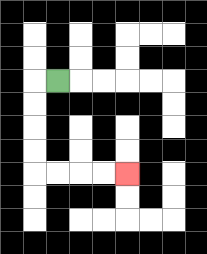{'start': '[2, 3]', 'end': '[5, 7]', 'path_directions': 'L,D,D,D,D,R,R,R,R', 'path_coordinates': '[[2, 3], [1, 3], [1, 4], [1, 5], [1, 6], [1, 7], [2, 7], [3, 7], [4, 7], [5, 7]]'}